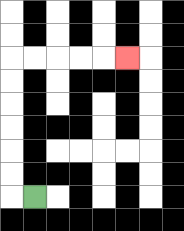{'start': '[1, 8]', 'end': '[5, 2]', 'path_directions': 'L,U,U,U,U,U,U,R,R,R,R,R', 'path_coordinates': '[[1, 8], [0, 8], [0, 7], [0, 6], [0, 5], [0, 4], [0, 3], [0, 2], [1, 2], [2, 2], [3, 2], [4, 2], [5, 2]]'}